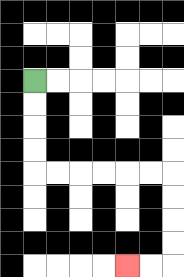{'start': '[1, 3]', 'end': '[5, 11]', 'path_directions': 'D,D,D,D,R,R,R,R,R,R,D,D,D,D,L,L', 'path_coordinates': '[[1, 3], [1, 4], [1, 5], [1, 6], [1, 7], [2, 7], [3, 7], [4, 7], [5, 7], [6, 7], [7, 7], [7, 8], [7, 9], [7, 10], [7, 11], [6, 11], [5, 11]]'}